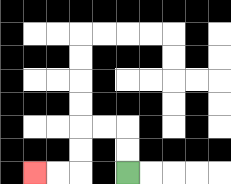{'start': '[5, 7]', 'end': '[1, 7]', 'path_directions': 'U,U,L,L,D,D,L,L', 'path_coordinates': '[[5, 7], [5, 6], [5, 5], [4, 5], [3, 5], [3, 6], [3, 7], [2, 7], [1, 7]]'}